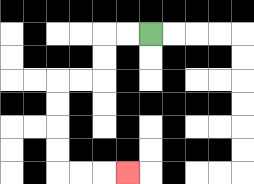{'start': '[6, 1]', 'end': '[5, 7]', 'path_directions': 'L,L,D,D,L,L,D,D,D,D,R,R,R', 'path_coordinates': '[[6, 1], [5, 1], [4, 1], [4, 2], [4, 3], [3, 3], [2, 3], [2, 4], [2, 5], [2, 6], [2, 7], [3, 7], [4, 7], [5, 7]]'}